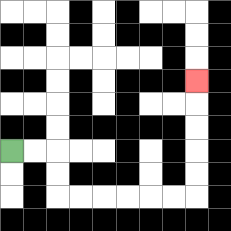{'start': '[0, 6]', 'end': '[8, 3]', 'path_directions': 'R,R,D,D,R,R,R,R,R,R,U,U,U,U,U', 'path_coordinates': '[[0, 6], [1, 6], [2, 6], [2, 7], [2, 8], [3, 8], [4, 8], [5, 8], [6, 8], [7, 8], [8, 8], [8, 7], [8, 6], [8, 5], [8, 4], [8, 3]]'}